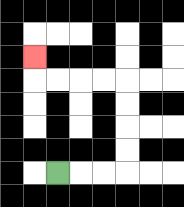{'start': '[2, 7]', 'end': '[1, 2]', 'path_directions': 'R,R,R,U,U,U,U,L,L,L,L,U', 'path_coordinates': '[[2, 7], [3, 7], [4, 7], [5, 7], [5, 6], [5, 5], [5, 4], [5, 3], [4, 3], [3, 3], [2, 3], [1, 3], [1, 2]]'}